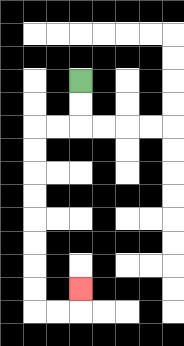{'start': '[3, 3]', 'end': '[3, 12]', 'path_directions': 'D,D,L,L,D,D,D,D,D,D,D,D,R,R,U', 'path_coordinates': '[[3, 3], [3, 4], [3, 5], [2, 5], [1, 5], [1, 6], [1, 7], [1, 8], [1, 9], [1, 10], [1, 11], [1, 12], [1, 13], [2, 13], [3, 13], [3, 12]]'}